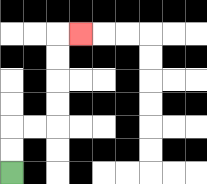{'start': '[0, 7]', 'end': '[3, 1]', 'path_directions': 'U,U,R,R,U,U,U,U,R', 'path_coordinates': '[[0, 7], [0, 6], [0, 5], [1, 5], [2, 5], [2, 4], [2, 3], [2, 2], [2, 1], [3, 1]]'}